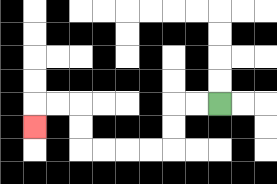{'start': '[9, 4]', 'end': '[1, 5]', 'path_directions': 'L,L,D,D,L,L,L,L,U,U,L,L,D', 'path_coordinates': '[[9, 4], [8, 4], [7, 4], [7, 5], [7, 6], [6, 6], [5, 6], [4, 6], [3, 6], [3, 5], [3, 4], [2, 4], [1, 4], [1, 5]]'}